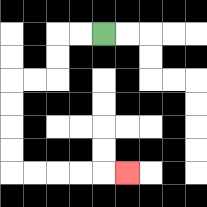{'start': '[4, 1]', 'end': '[5, 7]', 'path_directions': 'L,L,D,D,L,L,D,D,D,D,R,R,R,R,R', 'path_coordinates': '[[4, 1], [3, 1], [2, 1], [2, 2], [2, 3], [1, 3], [0, 3], [0, 4], [0, 5], [0, 6], [0, 7], [1, 7], [2, 7], [3, 7], [4, 7], [5, 7]]'}